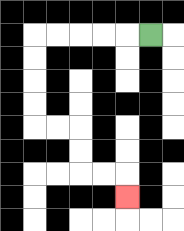{'start': '[6, 1]', 'end': '[5, 8]', 'path_directions': 'L,L,L,L,L,D,D,D,D,R,R,D,D,R,R,D', 'path_coordinates': '[[6, 1], [5, 1], [4, 1], [3, 1], [2, 1], [1, 1], [1, 2], [1, 3], [1, 4], [1, 5], [2, 5], [3, 5], [3, 6], [3, 7], [4, 7], [5, 7], [5, 8]]'}